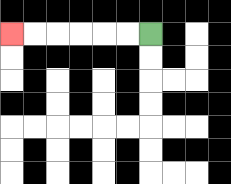{'start': '[6, 1]', 'end': '[0, 1]', 'path_directions': 'L,L,L,L,L,L', 'path_coordinates': '[[6, 1], [5, 1], [4, 1], [3, 1], [2, 1], [1, 1], [0, 1]]'}